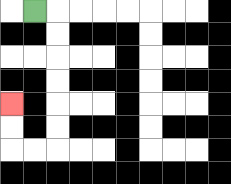{'start': '[1, 0]', 'end': '[0, 4]', 'path_directions': 'R,D,D,D,D,D,D,L,L,U,U', 'path_coordinates': '[[1, 0], [2, 0], [2, 1], [2, 2], [2, 3], [2, 4], [2, 5], [2, 6], [1, 6], [0, 6], [0, 5], [0, 4]]'}